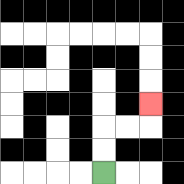{'start': '[4, 7]', 'end': '[6, 4]', 'path_directions': 'U,U,R,R,U', 'path_coordinates': '[[4, 7], [4, 6], [4, 5], [5, 5], [6, 5], [6, 4]]'}